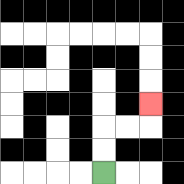{'start': '[4, 7]', 'end': '[6, 4]', 'path_directions': 'U,U,R,R,U', 'path_coordinates': '[[4, 7], [4, 6], [4, 5], [5, 5], [6, 5], [6, 4]]'}